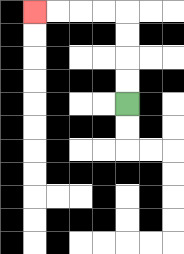{'start': '[5, 4]', 'end': '[1, 0]', 'path_directions': 'U,U,U,U,L,L,L,L', 'path_coordinates': '[[5, 4], [5, 3], [5, 2], [5, 1], [5, 0], [4, 0], [3, 0], [2, 0], [1, 0]]'}